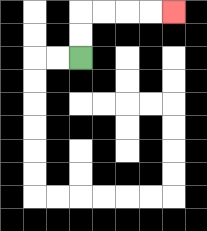{'start': '[3, 2]', 'end': '[7, 0]', 'path_directions': 'U,U,R,R,R,R', 'path_coordinates': '[[3, 2], [3, 1], [3, 0], [4, 0], [5, 0], [6, 0], [7, 0]]'}